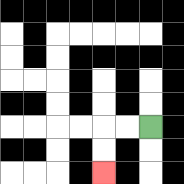{'start': '[6, 5]', 'end': '[4, 7]', 'path_directions': 'L,L,D,D', 'path_coordinates': '[[6, 5], [5, 5], [4, 5], [4, 6], [4, 7]]'}